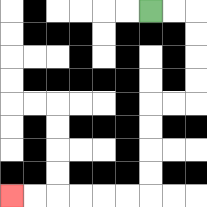{'start': '[6, 0]', 'end': '[0, 8]', 'path_directions': 'R,R,D,D,D,D,L,L,D,D,D,D,L,L,L,L,L,L', 'path_coordinates': '[[6, 0], [7, 0], [8, 0], [8, 1], [8, 2], [8, 3], [8, 4], [7, 4], [6, 4], [6, 5], [6, 6], [6, 7], [6, 8], [5, 8], [4, 8], [3, 8], [2, 8], [1, 8], [0, 8]]'}